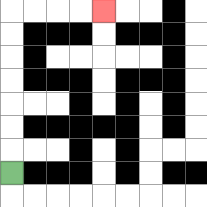{'start': '[0, 7]', 'end': '[4, 0]', 'path_directions': 'U,U,U,U,U,U,U,R,R,R,R', 'path_coordinates': '[[0, 7], [0, 6], [0, 5], [0, 4], [0, 3], [0, 2], [0, 1], [0, 0], [1, 0], [2, 0], [3, 0], [4, 0]]'}